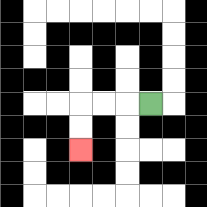{'start': '[6, 4]', 'end': '[3, 6]', 'path_directions': 'L,L,L,D,D', 'path_coordinates': '[[6, 4], [5, 4], [4, 4], [3, 4], [3, 5], [3, 6]]'}